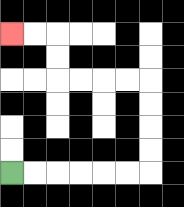{'start': '[0, 7]', 'end': '[0, 1]', 'path_directions': 'R,R,R,R,R,R,U,U,U,U,L,L,L,L,U,U,L,L', 'path_coordinates': '[[0, 7], [1, 7], [2, 7], [3, 7], [4, 7], [5, 7], [6, 7], [6, 6], [6, 5], [6, 4], [6, 3], [5, 3], [4, 3], [3, 3], [2, 3], [2, 2], [2, 1], [1, 1], [0, 1]]'}